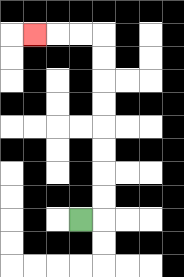{'start': '[3, 9]', 'end': '[1, 1]', 'path_directions': 'R,U,U,U,U,U,U,U,U,L,L,L', 'path_coordinates': '[[3, 9], [4, 9], [4, 8], [4, 7], [4, 6], [4, 5], [4, 4], [4, 3], [4, 2], [4, 1], [3, 1], [2, 1], [1, 1]]'}